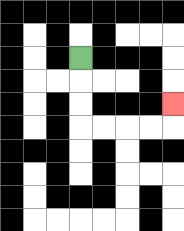{'start': '[3, 2]', 'end': '[7, 4]', 'path_directions': 'D,D,D,R,R,R,R,U', 'path_coordinates': '[[3, 2], [3, 3], [3, 4], [3, 5], [4, 5], [5, 5], [6, 5], [7, 5], [7, 4]]'}